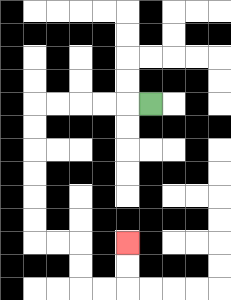{'start': '[6, 4]', 'end': '[5, 10]', 'path_directions': 'L,L,L,L,L,D,D,D,D,D,D,R,R,D,D,R,R,U,U', 'path_coordinates': '[[6, 4], [5, 4], [4, 4], [3, 4], [2, 4], [1, 4], [1, 5], [1, 6], [1, 7], [1, 8], [1, 9], [1, 10], [2, 10], [3, 10], [3, 11], [3, 12], [4, 12], [5, 12], [5, 11], [5, 10]]'}